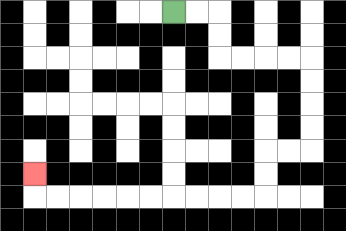{'start': '[7, 0]', 'end': '[1, 7]', 'path_directions': 'R,R,D,D,R,R,R,R,D,D,D,D,L,L,D,D,L,L,L,L,L,L,L,L,L,L,U', 'path_coordinates': '[[7, 0], [8, 0], [9, 0], [9, 1], [9, 2], [10, 2], [11, 2], [12, 2], [13, 2], [13, 3], [13, 4], [13, 5], [13, 6], [12, 6], [11, 6], [11, 7], [11, 8], [10, 8], [9, 8], [8, 8], [7, 8], [6, 8], [5, 8], [4, 8], [3, 8], [2, 8], [1, 8], [1, 7]]'}